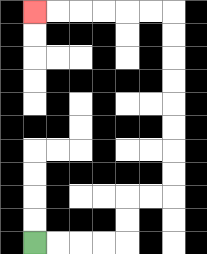{'start': '[1, 10]', 'end': '[1, 0]', 'path_directions': 'R,R,R,R,U,U,R,R,U,U,U,U,U,U,U,U,L,L,L,L,L,L', 'path_coordinates': '[[1, 10], [2, 10], [3, 10], [4, 10], [5, 10], [5, 9], [5, 8], [6, 8], [7, 8], [7, 7], [7, 6], [7, 5], [7, 4], [7, 3], [7, 2], [7, 1], [7, 0], [6, 0], [5, 0], [4, 0], [3, 0], [2, 0], [1, 0]]'}